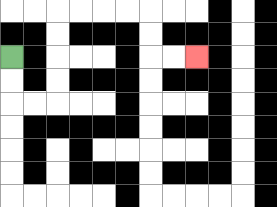{'start': '[0, 2]', 'end': '[8, 2]', 'path_directions': 'D,D,R,R,U,U,U,U,R,R,R,R,D,D,R,R', 'path_coordinates': '[[0, 2], [0, 3], [0, 4], [1, 4], [2, 4], [2, 3], [2, 2], [2, 1], [2, 0], [3, 0], [4, 0], [5, 0], [6, 0], [6, 1], [6, 2], [7, 2], [8, 2]]'}